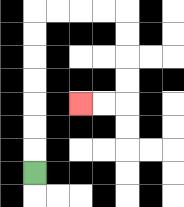{'start': '[1, 7]', 'end': '[3, 4]', 'path_directions': 'U,U,U,U,U,U,U,R,R,R,R,D,D,D,D,L,L', 'path_coordinates': '[[1, 7], [1, 6], [1, 5], [1, 4], [1, 3], [1, 2], [1, 1], [1, 0], [2, 0], [3, 0], [4, 0], [5, 0], [5, 1], [5, 2], [5, 3], [5, 4], [4, 4], [3, 4]]'}